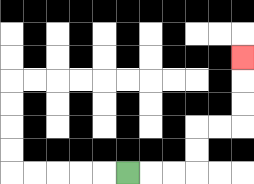{'start': '[5, 7]', 'end': '[10, 2]', 'path_directions': 'R,R,R,U,U,R,R,U,U,U', 'path_coordinates': '[[5, 7], [6, 7], [7, 7], [8, 7], [8, 6], [8, 5], [9, 5], [10, 5], [10, 4], [10, 3], [10, 2]]'}